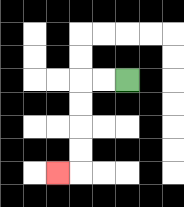{'start': '[5, 3]', 'end': '[2, 7]', 'path_directions': 'L,L,D,D,D,D,L', 'path_coordinates': '[[5, 3], [4, 3], [3, 3], [3, 4], [3, 5], [3, 6], [3, 7], [2, 7]]'}